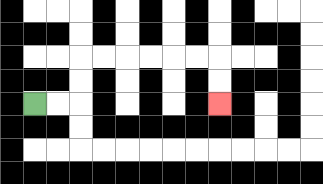{'start': '[1, 4]', 'end': '[9, 4]', 'path_directions': 'R,R,U,U,R,R,R,R,R,R,D,D', 'path_coordinates': '[[1, 4], [2, 4], [3, 4], [3, 3], [3, 2], [4, 2], [5, 2], [6, 2], [7, 2], [8, 2], [9, 2], [9, 3], [9, 4]]'}